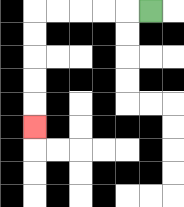{'start': '[6, 0]', 'end': '[1, 5]', 'path_directions': 'L,L,L,L,L,D,D,D,D,D', 'path_coordinates': '[[6, 0], [5, 0], [4, 0], [3, 0], [2, 0], [1, 0], [1, 1], [1, 2], [1, 3], [1, 4], [1, 5]]'}